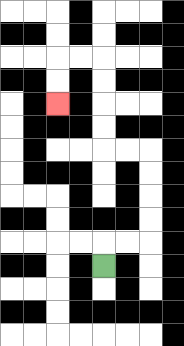{'start': '[4, 11]', 'end': '[2, 4]', 'path_directions': 'U,R,R,U,U,U,U,L,L,U,U,U,U,L,L,D,D', 'path_coordinates': '[[4, 11], [4, 10], [5, 10], [6, 10], [6, 9], [6, 8], [6, 7], [6, 6], [5, 6], [4, 6], [4, 5], [4, 4], [4, 3], [4, 2], [3, 2], [2, 2], [2, 3], [2, 4]]'}